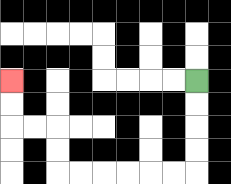{'start': '[8, 3]', 'end': '[0, 3]', 'path_directions': 'D,D,D,D,L,L,L,L,L,L,U,U,L,L,U,U', 'path_coordinates': '[[8, 3], [8, 4], [8, 5], [8, 6], [8, 7], [7, 7], [6, 7], [5, 7], [4, 7], [3, 7], [2, 7], [2, 6], [2, 5], [1, 5], [0, 5], [0, 4], [0, 3]]'}